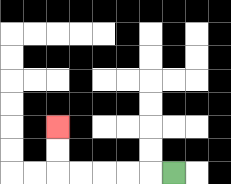{'start': '[7, 7]', 'end': '[2, 5]', 'path_directions': 'L,L,L,L,L,U,U', 'path_coordinates': '[[7, 7], [6, 7], [5, 7], [4, 7], [3, 7], [2, 7], [2, 6], [2, 5]]'}